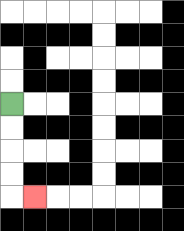{'start': '[0, 4]', 'end': '[1, 8]', 'path_directions': 'D,D,D,D,R', 'path_coordinates': '[[0, 4], [0, 5], [0, 6], [0, 7], [0, 8], [1, 8]]'}